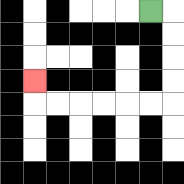{'start': '[6, 0]', 'end': '[1, 3]', 'path_directions': 'R,D,D,D,D,L,L,L,L,L,L,U', 'path_coordinates': '[[6, 0], [7, 0], [7, 1], [7, 2], [7, 3], [7, 4], [6, 4], [5, 4], [4, 4], [3, 4], [2, 4], [1, 4], [1, 3]]'}